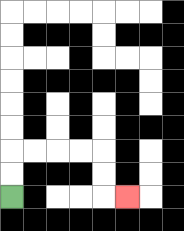{'start': '[0, 8]', 'end': '[5, 8]', 'path_directions': 'U,U,R,R,R,R,D,D,R', 'path_coordinates': '[[0, 8], [0, 7], [0, 6], [1, 6], [2, 6], [3, 6], [4, 6], [4, 7], [4, 8], [5, 8]]'}